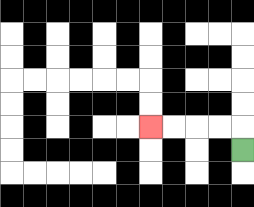{'start': '[10, 6]', 'end': '[6, 5]', 'path_directions': 'U,L,L,L,L', 'path_coordinates': '[[10, 6], [10, 5], [9, 5], [8, 5], [7, 5], [6, 5]]'}